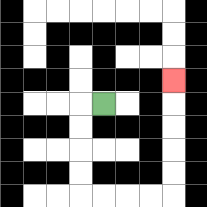{'start': '[4, 4]', 'end': '[7, 3]', 'path_directions': 'L,D,D,D,D,R,R,R,R,U,U,U,U,U', 'path_coordinates': '[[4, 4], [3, 4], [3, 5], [3, 6], [3, 7], [3, 8], [4, 8], [5, 8], [6, 8], [7, 8], [7, 7], [7, 6], [7, 5], [7, 4], [7, 3]]'}